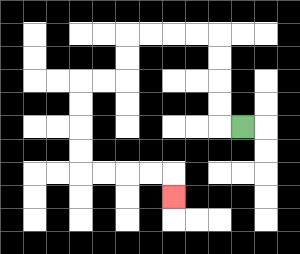{'start': '[10, 5]', 'end': '[7, 8]', 'path_directions': 'L,U,U,U,U,L,L,L,L,D,D,L,L,D,D,D,D,R,R,R,R,D', 'path_coordinates': '[[10, 5], [9, 5], [9, 4], [9, 3], [9, 2], [9, 1], [8, 1], [7, 1], [6, 1], [5, 1], [5, 2], [5, 3], [4, 3], [3, 3], [3, 4], [3, 5], [3, 6], [3, 7], [4, 7], [5, 7], [6, 7], [7, 7], [7, 8]]'}